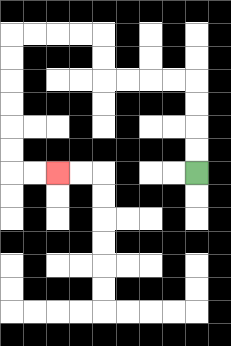{'start': '[8, 7]', 'end': '[2, 7]', 'path_directions': 'U,U,U,U,L,L,L,L,U,U,L,L,L,L,D,D,D,D,D,D,R,R', 'path_coordinates': '[[8, 7], [8, 6], [8, 5], [8, 4], [8, 3], [7, 3], [6, 3], [5, 3], [4, 3], [4, 2], [4, 1], [3, 1], [2, 1], [1, 1], [0, 1], [0, 2], [0, 3], [0, 4], [0, 5], [0, 6], [0, 7], [1, 7], [2, 7]]'}